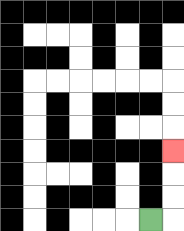{'start': '[6, 9]', 'end': '[7, 6]', 'path_directions': 'R,U,U,U', 'path_coordinates': '[[6, 9], [7, 9], [7, 8], [7, 7], [7, 6]]'}